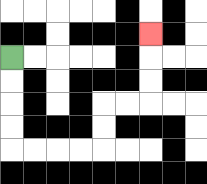{'start': '[0, 2]', 'end': '[6, 1]', 'path_directions': 'D,D,D,D,R,R,R,R,U,U,R,R,U,U,U', 'path_coordinates': '[[0, 2], [0, 3], [0, 4], [0, 5], [0, 6], [1, 6], [2, 6], [3, 6], [4, 6], [4, 5], [4, 4], [5, 4], [6, 4], [6, 3], [6, 2], [6, 1]]'}